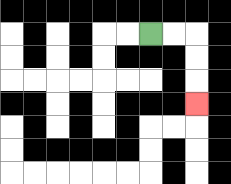{'start': '[6, 1]', 'end': '[8, 4]', 'path_directions': 'R,R,D,D,D', 'path_coordinates': '[[6, 1], [7, 1], [8, 1], [8, 2], [8, 3], [8, 4]]'}